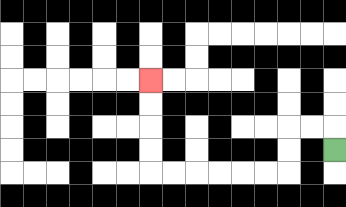{'start': '[14, 6]', 'end': '[6, 3]', 'path_directions': 'U,L,L,D,D,L,L,L,L,L,L,U,U,U,U', 'path_coordinates': '[[14, 6], [14, 5], [13, 5], [12, 5], [12, 6], [12, 7], [11, 7], [10, 7], [9, 7], [8, 7], [7, 7], [6, 7], [6, 6], [6, 5], [6, 4], [6, 3]]'}